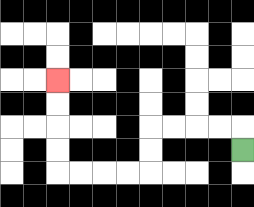{'start': '[10, 6]', 'end': '[2, 3]', 'path_directions': 'U,L,L,L,L,D,D,L,L,L,L,U,U,U,U', 'path_coordinates': '[[10, 6], [10, 5], [9, 5], [8, 5], [7, 5], [6, 5], [6, 6], [6, 7], [5, 7], [4, 7], [3, 7], [2, 7], [2, 6], [2, 5], [2, 4], [2, 3]]'}